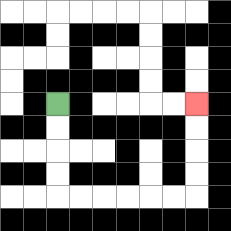{'start': '[2, 4]', 'end': '[8, 4]', 'path_directions': 'D,D,D,D,R,R,R,R,R,R,U,U,U,U', 'path_coordinates': '[[2, 4], [2, 5], [2, 6], [2, 7], [2, 8], [3, 8], [4, 8], [5, 8], [6, 8], [7, 8], [8, 8], [8, 7], [8, 6], [8, 5], [8, 4]]'}